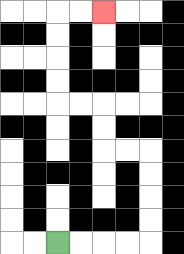{'start': '[2, 10]', 'end': '[4, 0]', 'path_directions': 'R,R,R,R,U,U,U,U,L,L,U,U,L,L,U,U,U,U,R,R', 'path_coordinates': '[[2, 10], [3, 10], [4, 10], [5, 10], [6, 10], [6, 9], [6, 8], [6, 7], [6, 6], [5, 6], [4, 6], [4, 5], [4, 4], [3, 4], [2, 4], [2, 3], [2, 2], [2, 1], [2, 0], [3, 0], [4, 0]]'}